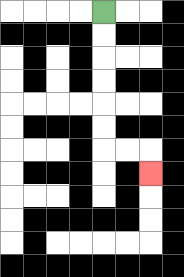{'start': '[4, 0]', 'end': '[6, 7]', 'path_directions': 'D,D,D,D,D,D,R,R,D', 'path_coordinates': '[[4, 0], [4, 1], [4, 2], [4, 3], [4, 4], [4, 5], [4, 6], [5, 6], [6, 6], [6, 7]]'}